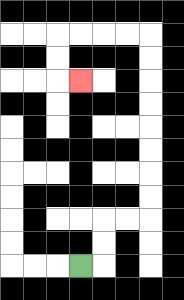{'start': '[3, 11]', 'end': '[3, 3]', 'path_directions': 'R,U,U,R,R,U,U,U,U,U,U,U,U,L,L,L,L,D,D,R', 'path_coordinates': '[[3, 11], [4, 11], [4, 10], [4, 9], [5, 9], [6, 9], [6, 8], [6, 7], [6, 6], [6, 5], [6, 4], [6, 3], [6, 2], [6, 1], [5, 1], [4, 1], [3, 1], [2, 1], [2, 2], [2, 3], [3, 3]]'}